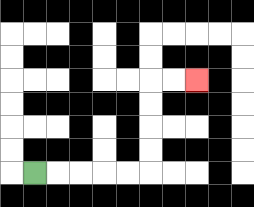{'start': '[1, 7]', 'end': '[8, 3]', 'path_directions': 'R,R,R,R,R,U,U,U,U,R,R', 'path_coordinates': '[[1, 7], [2, 7], [3, 7], [4, 7], [5, 7], [6, 7], [6, 6], [6, 5], [6, 4], [6, 3], [7, 3], [8, 3]]'}